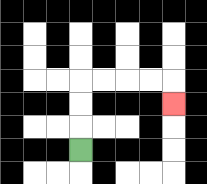{'start': '[3, 6]', 'end': '[7, 4]', 'path_directions': 'U,U,U,R,R,R,R,D', 'path_coordinates': '[[3, 6], [3, 5], [3, 4], [3, 3], [4, 3], [5, 3], [6, 3], [7, 3], [7, 4]]'}